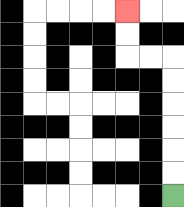{'start': '[7, 8]', 'end': '[5, 0]', 'path_directions': 'U,U,U,U,U,U,L,L,U,U', 'path_coordinates': '[[7, 8], [7, 7], [7, 6], [7, 5], [7, 4], [7, 3], [7, 2], [6, 2], [5, 2], [5, 1], [5, 0]]'}